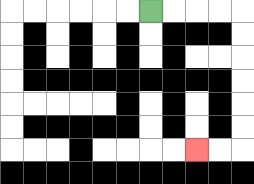{'start': '[6, 0]', 'end': '[8, 6]', 'path_directions': 'R,R,R,R,D,D,D,D,D,D,L,L', 'path_coordinates': '[[6, 0], [7, 0], [8, 0], [9, 0], [10, 0], [10, 1], [10, 2], [10, 3], [10, 4], [10, 5], [10, 6], [9, 6], [8, 6]]'}